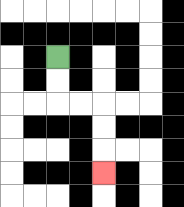{'start': '[2, 2]', 'end': '[4, 7]', 'path_directions': 'D,D,R,R,D,D,D', 'path_coordinates': '[[2, 2], [2, 3], [2, 4], [3, 4], [4, 4], [4, 5], [4, 6], [4, 7]]'}